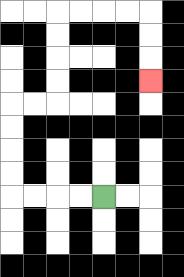{'start': '[4, 8]', 'end': '[6, 3]', 'path_directions': 'L,L,L,L,U,U,U,U,R,R,U,U,U,U,R,R,R,R,D,D,D', 'path_coordinates': '[[4, 8], [3, 8], [2, 8], [1, 8], [0, 8], [0, 7], [0, 6], [0, 5], [0, 4], [1, 4], [2, 4], [2, 3], [2, 2], [2, 1], [2, 0], [3, 0], [4, 0], [5, 0], [6, 0], [6, 1], [6, 2], [6, 3]]'}